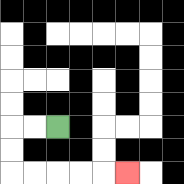{'start': '[2, 5]', 'end': '[5, 7]', 'path_directions': 'L,L,D,D,R,R,R,R,R', 'path_coordinates': '[[2, 5], [1, 5], [0, 5], [0, 6], [0, 7], [1, 7], [2, 7], [3, 7], [4, 7], [5, 7]]'}